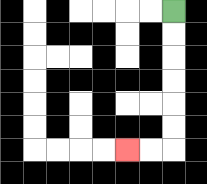{'start': '[7, 0]', 'end': '[5, 6]', 'path_directions': 'D,D,D,D,D,D,L,L', 'path_coordinates': '[[7, 0], [7, 1], [7, 2], [7, 3], [7, 4], [7, 5], [7, 6], [6, 6], [5, 6]]'}